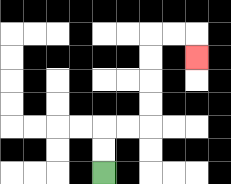{'start': '[4, 7]', 'end': '[8, 2]', 'path_directions': 'U,U,R,R,U,U,U,U,R,R,D', 'path_coordinates': '[[4, 7], [4, 6], [4, 5], [5, 5], [6, 5], [6, 4], [6, 3], [6, 2], [6, 1], [7, 1], [8, 1], [8, 2]]'}